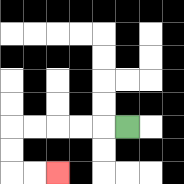{'start': '[5, 5]', 'end': '[2, 7]', 'path_directions': 'L,L,L,L,L,D,D,R,R', 'path_coordinates': '[[5, 5], [4, 5], [3, 5], [2, 5], [1, 5], [0, 5], [0, 6], [0, 7], [1, 7], [2, 7]]'}